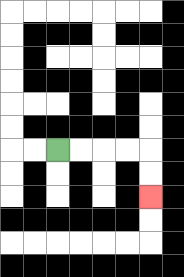{'start': '[2, 6]', 'end': '[6, 8]', 'path_directions': 'R,R,R,R,D,D', 'path_coordinates': '[[2, 6], [3, 6], [4, 6], [5, 6], [6, 6], [6, 7], [6, 8]]'}